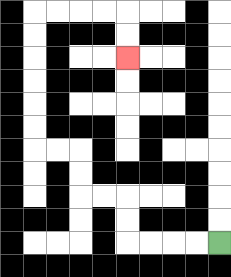{'start': '[9, 10]', 'end': '[5, 2]', 'path_directions': 'L,L,L,L,U,U,L,L,U,U,L,L,U,U,U,U,U,U,R,R,R,R,D,D', 'path_coordinates': '[[9, 10], [8, 10], [7, 10], [6, 10], [5, 10], [5, 9], [5, 8], [4, 8], [3, 8], [3, 7], [3, 6], [2, 6], [1, 6], [1, 5], [1, 4], [1, 3], [1, 2], [1, 1], [1, 0], [2, 0], [3, 0], [4, 0], [5, 0], [5, 1], [5, 2]]'}